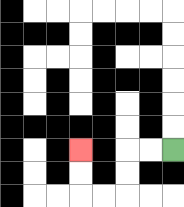{'start': '[7, 6]', 'end': '[3, 6]', 'path_directions': 'L,L,D,D,L,L,U,U', 'path_coordinates': '[[7, 6], [6, 6], [5, 6], [5, 7], [5, 8], [4, 8], [3, 8], [3, 7], [3, 6]]'}